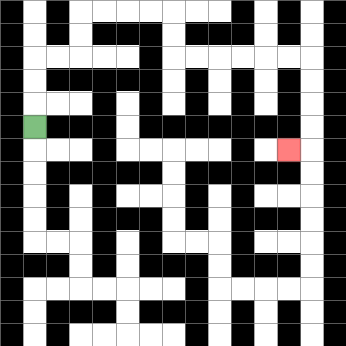{'start': '[1, 5]', 'end': '[12, 6]', 'path_directions': 'U,U,U,R,R,U,U,R,R,R,R,D,D,R,R,R,R,R,R,D,D,D,D,L', 'path_coordinates': '[[1, 5], [1, 4], [1, 3], [1, 2], [2, 2], [3, 2], [3, 1], [3, 0], [4, 0], [5, 0], [6, 0], [7, 0], [7, 1], [7, 2], [8, 2], [9, 2], [10, 2], [11, 2], [12, 2], [13, 2], [13, 3], [13, 4], [13, 5], [13, 6], [12, 6]]'}